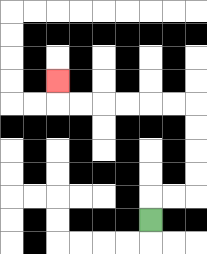{'start': '[6, 9]', 'end': '[2, 3]', 'path_directions': 'U,R,R,U,U,U,U,L,L,L,L,L,L,U', 'path_coordinates': '[[6, 9], [6, 8], [7, 8], [8, 8], [8, 7], [8, 6], [8, 5], [8, 4], [7, 4], [6, 4], [5, 4], [4, 4], [3, 4], [2, 4], [2, 3]]'}